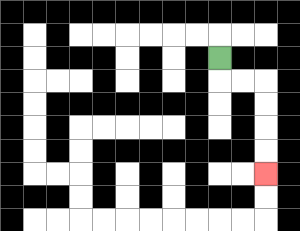{'start': '[9, 2]', 'end': '[11, 7]', 'path_directions': 'D,R,R,D,D,D,D', 'path_coordinates': '[[9, 2], [9, 3], [10, 3], [11, 3], [11, 4], [11, 5], [11, 6], [11, 7]]'}